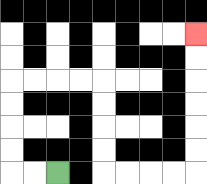{'start': '[2, 7]', 'end': '[8, 1]', 'path_directions': 'L,L,U,U,U,U,R,R,R,R,D,D,D,D,R,R,R,R,U,U,U,U,U,U', 'path_coordinates': '[[2, 7], [1, 7], [0, 7], [0, 6], [0, 5], [0, 4], [0, 3], [1, 3], [2, 3], [3, 3], [4, 3], [4, 4], [4, 5], [4, 6], [4, 7], [5, 7], [6, 7], [7, 7], [8, 7], [8, 6], [8, 5], [8, 4], [8, 3], [8, 2], [8, 1]]'}